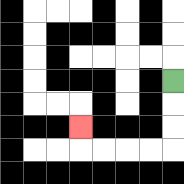{'start': '[7, 3]', 'end': '[3, 5]', 'path_directions': 'D,D,D,L,L,L,L,U', 'path_coordinates': '[[7, 3], [7, 4], [7, 5], [7, 6], [6, 6], [5, 6], [4, 6], [3, 6], [3, 5]]'}